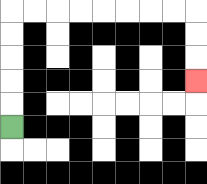{'start': '[0, 5]', 'end': '[8, 3]', 'path_directions': 'U,U,U,U,U,R,R,R,R,R,R,R,R,D,D,D', 'path_coordinates': '[[0, 5], [0, 4], [0, 3], [0, 2], [0, 1], [0, 0], [1, 0], [2, 0], [3, 0], [4, 0], [5, 0], [6, 0], [7, 0], [8, 0], [8, 1], [8, 2], [8, 3]]'}